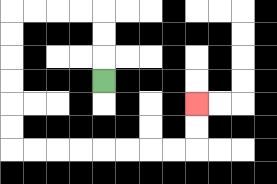{'start': '[4, 3]', 'end': '[8, 4]', 'path_directions': 'U,U,U,L,L,L,L,D,D,D,D,D,D,R,R,R,R,R,R,R,R,U,U', 'path_coordinates': '[[4, 3], [4, 2], [4, 1], [4, 0], [3, 0], [2, 0], [1, 0], [0, 0], [0, 1], [0, 2], [0, 3], [0, 4], [0, 5], [0, 6], [1, 6], [2, 6], [3, 6], [4, 6], [5, 6], [6, 6], [7, 6], [8, 6], [8, 5], [8, 4]]'}